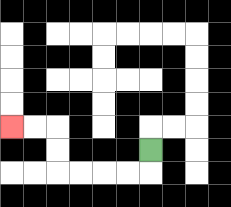{'start': '[6, 6]', 'end': '[0, 5]', 'path_directions': 'D,L,L,L,L,U,U,L,L', 'path_coordinates': '[[6, 6], [6, 7], [5, 7], [4, 7], [3, 7], [2, 7], [2, 6], [2, 5], [1, 5], [0, 5]]'}